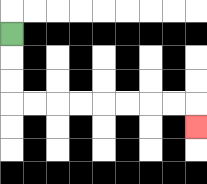{'start': '[0, 1]', 'end': '[8, 5]', 'path_directions': 'D,D,D,R,R,R,R,R,R,R,R,D', 'path_coordinates': '[[0, 1], [0, 2], [0, 3], [0, 4], [1, 4], [2, 4], [3, 4], [4, 4], [5, 4], [6, 4], [7, 4], [8, 4], [8, 5]]'}